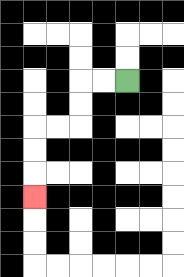{'start': '[5, 3]', 'end': '[1, 8]', 'path_directions': 'L,L,D,D,L,L,D,D,D', 'path_coordinates': '[[5, 3], [4, 3], [3, 3], [3, 4], [3, 5], [2, 5], [1, 5], [1, 6], [1, 7], [1, 8]]'}